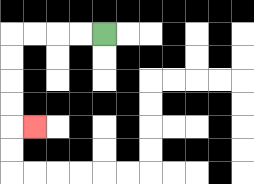{'start': '[4, 1]', 'end': '[1, 5]', 'path_directions': 'L,L,L,L,D,D,D,D,R', 'path_coordinates': '[[4, 1], [3, 1], [2, 1], [1, 1], [0, 1], [0, 2], [0, 3], [0, 4], [0, 5], [1, 5]]'}